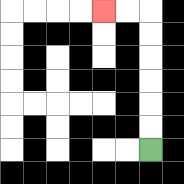{'start': '[6, 6]', 'end': '[4, 0]', 'path_directions': 'U,U,U,U,U,U,L,L', 'path_coordinates': '[[6, 6], [6, 5], [6, 4], [6, 3], [6, 2], [6, 1], [6, 0], [5, 0], [4, 0]]'}